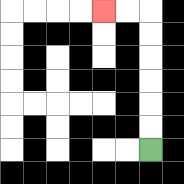{'start': '[6, 6]', 'end': '[4, 0]', 'path_directions': 'U,U,U,U,U,U,L,L', 'path_coordinates': '[[6, 6], [6, 5], [6, 4], [6, 3], [6, 2], [6, 1], [6, 0], [5, 0], [4, 0]]'}